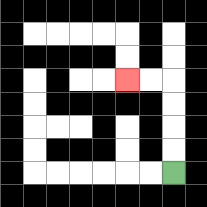{'start': '[7, 7]', 'end': '[5, 3]', 'path_directions': 'U,U,U,U,L,L', 'path_coordinates': '[[7, 7], [7, 6], [7, 5], [7, 4], [7, 3], [6, 3], [5, 3]]'}